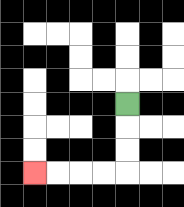{'start': '[5, 4]', 'end': '[1, 7]', 'path_directions': 'D,D,D,L,L,L,L', 'path_coordinates': '[[5, 4], [5, 5], [5, 6], [5, 7], [4, 7], [3, 7], [2, 7], [1, 7]]'}